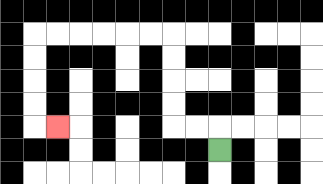{'start': '[9, 6]', 'end': '[2, 5]', 'path_directions': 'U,L,L,U,U,U,U,L,L,L,L,L,L,D,D,D,D,R', 'path_coordinates': '[[9, 6], [9, 5], [8, 5], [7, 5], [7, 4], [7, 3], [7, 2], [7, 1], [6, 1], [5, 1], [4, 1], [3, 1], [2, 1], [1, 1], [1, 2], [1, 3], [1, 4], [1, 5], [2, 5]]'}